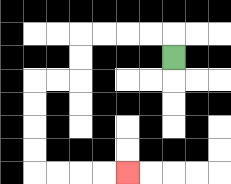{'start': '[7, 2]', 'end': '[5, 7]', 'path_directions': 'U,L,L,L,L,D,D,L,L,D,D,D,D,R,R,R,R', 'path_coordinates': '[[7, 2], [7, 1], [6, 1], [5, 1], [4, 1], [3, 1], [3, 2], [3, 3], [2, 3], [1, 3], [1, 4], [1, 5], [1, 6], [1, 7], [2, 7], [3, 7], [4, 7], [5, 7]]'}